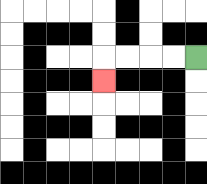{'start': '[8, 2]', 'end': '[4, 3]', 'path_directions': 'L,L,L,L,D', 'path_coordinates': '[[8, 2], [7, 2], [6, 2], [5, 2], [4, 2], [4, 3]]'}